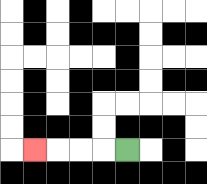{'start': '[5, 6]', 'end': '[1, 6]', 'path_directions': 'L,L,L,L', 'path_coordinates': '[[5, 6], [4, 6], [3, 6], [2, 6], [1, 6]]'}